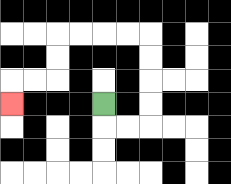{'start': '[4, 4]', 'end': '[0, 4]', 'path_directions': 'D,R,R,U,U,U,U,L,L,L,L,D,D,L,L,D', 'path_coordinates': '[[4, 4], [4, 5], [5, 5], [6, 5], [6, 4], [6, 3], [6, 2], [6, 1], [5, 1], [4, 1], [3, 1], [2, 1], [2, 2], [2, 3], [1, 3], [0, 3], [0, 4]]'}